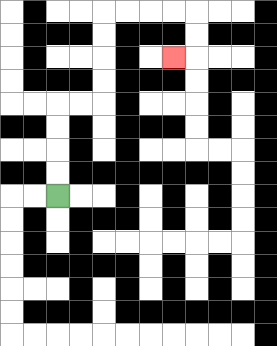{'start': '[2, 8]', 'end': '[7, 2]', 'path_directions': 'U,U,U,U,R,R,U,U,U,U,R,R,R,R,D,D,L', 'path_coordinates': '[[2, 8], [2, 7], [2, 6], [2, 5], [2, 4], [3, 4], [4, 4], [4, 3], [4, 2], [4, 1], [4, 0], [5, 0], [6, 0], [7, 0], [8, 0], [8, 1], [8, 2], [7, 2]]'}